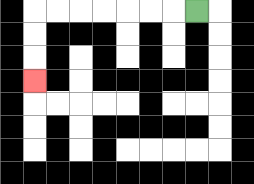{'start': '[8, 0]', 'end': '[1, 3]', 'path_directions': 'L,L,L,L,L,L,L,D,D,D', 'path_coordinates': '[[8, 0], [7, 0], [6, 0], [5, 0], [4, 0], [3, 0], [2, 0], [1, 0], [1, 1], [1, 2], [1, 3]]'}